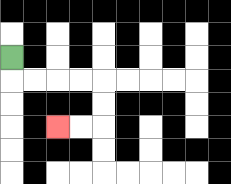{'start': '[0, 2]', 'end': '[2, 5]', 'path_directions': 'D,R,R,R,R,D,D,L,L', 'path_coordinates': '[[0, 2], [0, 3], [1, 3], [2, 3], [3, 3], [4, 3], [4, 4], [4, 5], [3, 5], [2, 5]]'}